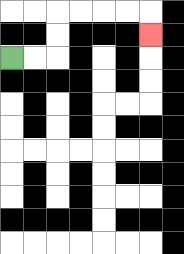{'start': '[0, 2]', 'end': '[6, 1]', 'path_directions': 'R,R,U,U,R,R,R,R,D', 'path_coordinates': '[[0, 2], [1, 2], [2, 2], [2, 1], [2, 0], [3, 0], [4, 0], [5, 0], [6, 0], [6, 1]]'}